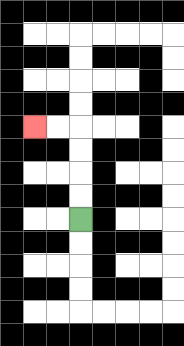{'start': '[3, 9]', 'end': '[1, 5]', 'path_directions': 'U,U,U,U,L,L', 'path_coordinates': '[[3, 9], [3, 8], [3, 7], [3, 6], [3, 5], [2, 5], [1, 5]]'}